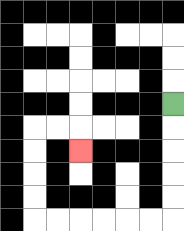{'start': '[7, 4]', 'end': '[3, 6]', 'path_directions': 'D,D,D,D,D,L,L,L,L,L,L,U,U,U,U,R,R,D', 'path_coordinates': '[[7, 4], [7, 5], [7, 6], [7, 7], [7, 8], [7, 9], [6, 9], [5, 9], [4, 9], [3, 9], [2, 9], [1, 9], [1, 8], [1, 7], [1, 6], [1, 5], [2, 5], [3, 5], [3, 6]]'}